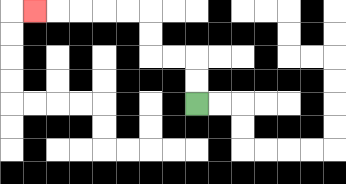{'start': '[8, 4]', 'end': '[1, 0]', 'path_directions': 'U,U,L,L,U,U,L,L,L,L,L', 'path_coordinates': '[[8, 4], [8, 3], [8, 2], [7, 2], [6, 2], [6, 1], [6, 0], [5, 0], [4, 0], [3, 0], [2, 0], [1, 0]]'}